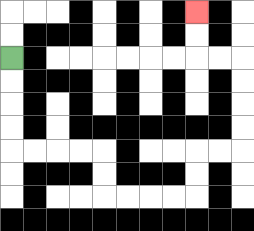{'start': '[0, 2]', 'end': '[8, 0]', 'path_directions': 'D,D,D,D,R,R,R,R,D,D,R,R,R,R,U,U,R,R,U,U,U,U,L,L,U,U', 'path_coordinates': '[[0, 2], [0, 3], [0, 4], [0, 5], [0, 6], [1, 6], [2, 6], [3, 6], [4, 6], [4, 7], [4, 8], [5, 8], [6, 8], [7, 8], [8, 8], [8, 7], [8, 6], [9, 6], [10, 6], [10, 5], [10, 4], [10, 3], [10, 2], [9, 2], [8, 2], [8, 1], [8, 0]]'}